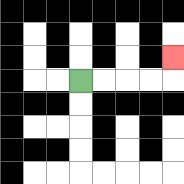{'start': '[3, 3]', 'end': '[7, 2]', 'path_directions': 'R,R,R,R,U', 'path_coordinates': '[[3, 3], [4, 3], [5, 3], [6, 3], [7, 3], [7, 2]]'}